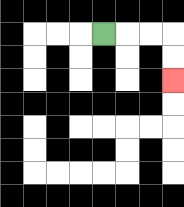{'start': '[4, 1]', 'end': '[7, 3]', 'path_directions': 'R,R,R,D,D', 'path_coordinates': '[[4, 1], [5, 1], [6, 1], [7, 1], [7, 2], [7, 3]]'}